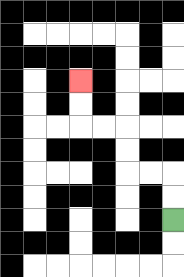{'start': '[7, 9]', 'end': '[3, 3]', 'path_directions': 'U,U,L,L,U,U,L,L,U,U', 'path_coordinates': '[[7, 9], [7, 8], [7, 7], [6, 7], [5, 7], [5, 6], [5, 5], [4, 5], [3, 5], [3, 4], [3, 3]]'}